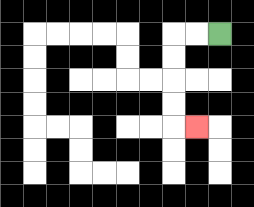{'start': '[9, 1]', 'end': '[8, 5]', 'path_directions': 'L,L,D,D,D,D,R', 'path_coordinates': '[[9, 1], [8, 1], [7, 1], [7, 2], [7, 3], [7, 4], [7, 5], [8, 5]]'}